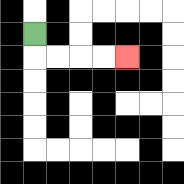{'start': '[1, 1]', 'end': '[5, 2]', 'path_directions': 'D,R,R,R,R', 'path_coordinates': '[[1, 1], [1, 2], [2, 2], [3, 2], [4, 2], [5, 2]]'}